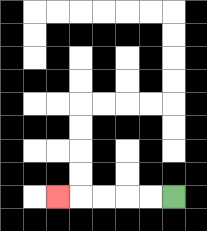{'start': '[7, 8]', 'end': '[2, 8]', 'path_directions': 'L,L,L,L,L', 'path_coordinates': '[[7, 8], [6, 8], [5, 8], [4, 8], [3, 8], [2, 8]]'}